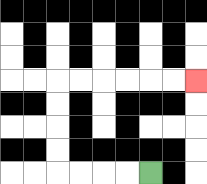{'start': '[6, 7]', 'end': '[8, 3]', 'path_directions': 'L,L,L,L,U,U,U,U,R,R,R,R,R,R', 'path_coordinates': '[[6, 7], [5, 7], [4, 7], [3, 7], [2, 7], [2, 6], [2, 5], [2, 4], [2, 3], [3, 3], [4, 3], [5, 3], [6, 3], [7, 3], [8, 3]]'}